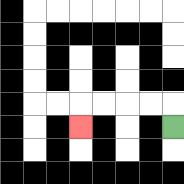{'start': '[7, 5]', 'end': '[3, 5]', 'path_directions': 'U,L,L,L,L,D', 'path_coordinates': '[[7, 5], [7, 4], [6, 4], [5, 4], [4, 4], [3, 4], [3, 5]]'}